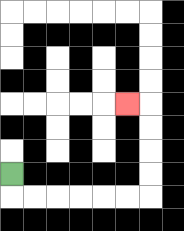{'start': '[0, 7]', 'end': '[5, 4]', 'path_directions': 'D,R,R,R,R,R,R,U,U,U,U,L', 'path_coordinates': '[[0, 7], [0, 8], [1, 8], [2, 8], [3, 8], [4, 8], [5, 8], [6, 8], [6, 7], [6, 6], [6, 5], [6, 4], [5, 4]]'}